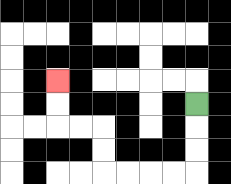{'start': '[8, 4]', 'end': '[2, 3]', 'path_directions': 'D,D,D,L,L,L,L,U,U,L,L,U,U', 'path_coordinates': '[[8, 4], [8, 5], [8, 6], [8, 7], [7, 7], [6, 7], [5, 7], [4, 7], [4, 6], [4, 5], [3, 5], [2, 5], [2, 4], [2, 3]]'}